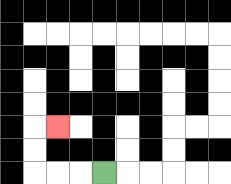{'start': '[4, 7]', 'end': '[2, 5]', 'path_directions': 'L,L,L,U,U,R', 'path_coordinates': '[[4, 7], [3, 7], [2, 7], [1, 7], [1, 6], [1, 5], [2, 5]]'}